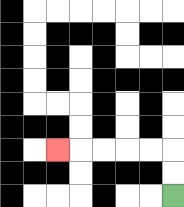{'start': '[7, 8]', 'end': '[2, 6]', 'path_directions': 'U,U,L,L,L,L,L', 'path_coordinates': '[[7, 8], [7, 7], [7, 6], [6, 6], [5, 6], [4, 6], [3, 6], [2, 6]]'}